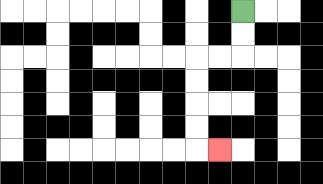{'start': '[10, 0]', 'end': '[9, 6]', 'path_directions': 'D,D,L,L,D,D,D,D,R', 'path_coordinates': '[[10, 0], [10, 1], [10, 2], [9, 2], [8, 2], [8, 3], [8, 4], [8, 5], [8, 6], [9, 6]]'}